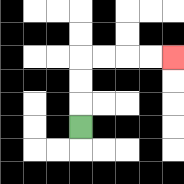{'start': '[3, 5]', 'end': '[7, 2]', 'path_directions': 'U,U,U,R,R,R,R', 'path_coordinates': '[[3, 5], [3, 4], [3, 3], [3, 2], [4, 2], [5, 2], [6, 2], [7, 2]]'}